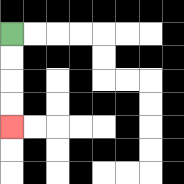{'start': '[0, 1]', 'end': '[0, 5]', 'path_directions': 'D,D,D,D', 'path_coordinates': '[[0, 1], [0, 2], [0, 3], [0, 4], [0, 5]]'}